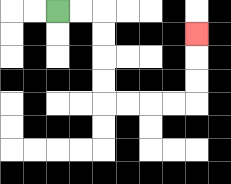{'start': '[2, 0]', 'end': '[8, 1]', 'path_directions': 'R,R,D,D,D,D,R,R,R,R,U,U,U', 'path_coordinates': '[[2, 0], [3, 0], [4, 0], [4, 1], [4, 2], [4, 3], [4, 4], [5, 4], [6, 4], [7, 4], [8, 4], [8, 3], [8, 2], [8, 1]]'}